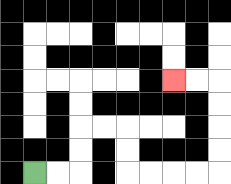{'start': '[1, 7]', 'end': '[7, 3]', 'path_directions': 'R,R,U,U,R,R,D,D,R,R,R,R,U,U,U,U,L,L', 'path_coordinates': '[[1, 7], [2, 7], [3, 7], [3, 6], [3, 5], [4, 5], [5, 5], [5, 6], [5, 7], [6, 7], [7, 7], [8, 7], [9, 7], [9, 6], [9, 5], [9, 4], [9, 3], [8, 3], [7, 3]]'}